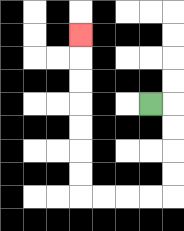{'start': '[6, 4]', 'end': '[3, 1]', 'path_directions': 'R,D,D,D,D,L,L,L,L,U,U,U,U,U,U,U', 'path_coordinates': '[[6, 4], [7, 4], [7, 5], [7, 6], [7, 7], [7, 8], [6, 8], [5, 8], [4, 8], [3, 8], [3, 7], [3, 6], [3, 5], [3, 4], [3, 3], [3, 2], [3, 1]]'}